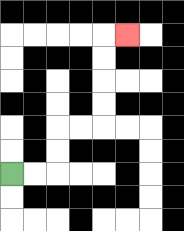{'start': '[0, 7]', 'end': '[5, 1]', 'path_directions': 'R,R,U,U,R,R,U,U,U,U,R', 'path_coordinates': '[[0, 7], [1, 7], [2, 7], [2, 6], [2, 5], [3, 5], [4, 5], [4, 4], [4, 3], [4, 2], [4, 1], [5, 1]]'}